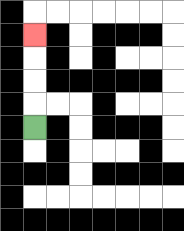{'start': '[1, 5]', 'end': '[1, 1]', 'path_directions': 'U,U,U,U', 'path_coordinates': '[[1, 5], [1, 4], [1, 3], [1, 2], [1, 1]]'}